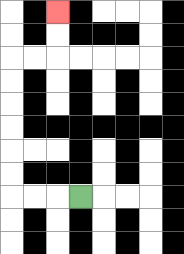{'start': '[3, 8]', 'end': '[2, 0]', 'path_directions': 'L,L,L,U,U,U,U,U,U,R,R,U,U', 'path_coordinates': '[[3, 8], [2, 8], [1, 8], [0, 8], [0, 7], [0, 6], [0, 5], [0, 4], [0, 3], [0, 2], [1, 2], [2, 2], [2, 1], [2, 0]]'}